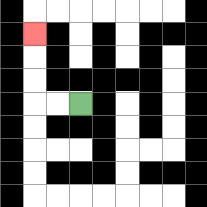{'start': '[3, 4]', 'end': '[1, 1]', 'path_directions': 'L,L,U,U,U', 'path_coordinates': '[[3, 4], [2, 4], [1, 4], [1, 3], [1, 2], [1, 1]]'}